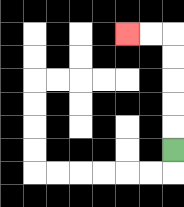{'start': '[7, 6]', 'end': '[5, 1]', 'path_directions': 'U,U,U,U,U,L,L', 'path_coordinates': '[[7, 6], [7, 5], [7, 4], [7, 3], [7, 2], [7, 1], [6, 1], [5, 1]]'}